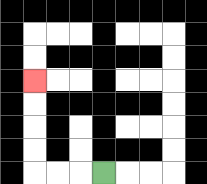{'start': '[4, 7]', 'end': '[1, 3]', 'path_directions': 'L,L,L,U,U,U,U', 'path_coordinates': '[[4, 7], [3, 7], [2, 7], [1, 7], [1, 6], [1, 5], [1, 4], [1, 3]]'}